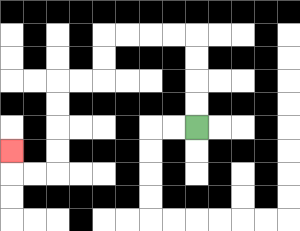{'start': '[8, 5]', 'end': '[0, 6]', 'path_directions': 'U,U,U,U,L,L,L,L,D,D,L,L,D,D,D,D,L,L,U', 'path_coordinates': '[[8, 5], [8, 4], [8, 3], [8, 2], [8, 1], [7, 1], [6, 1], [5, 1], [4, 1], [4, 2], [4, 3], [3, 3], [2, 3], [2, 4], [2, 5], [2, 6], [2, 7], [1, 7], [0, 7], [0, 6]]'}